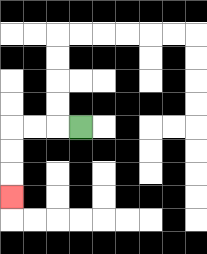{'start': '[3, 5]', 'end': '[0, 8]', 'path_directions': 'L,L,L,D,D,D', 'path_coordinates': '[[3, 5], [2, 5], [1, 5], [0, 5], [0, 6], [0, 7], [0, 8]]'}